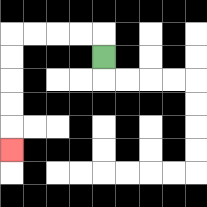{'start': '[4, 2]', 'end': '[0, 6]', 'path_directions': 'U,L,L,L,L,D,D,D,D,D', 'path_coordinates': '[[4, 2], [4, 1], [3, 1], [2, 1], [1, 1], [0, 1], [0, 2], [0, 3], [0, 4], [0, 5], [0, 6]]'}